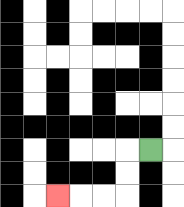{'start': '[6, 6]', 'end': '[2, 8]', 'path_directions': 'L,D,D,L,L,L', 'path_coordinates': '[[6, 6], [5, 6], [5, 7], [5, 8], [4, 8], [3, 8], [2, 8]]'}